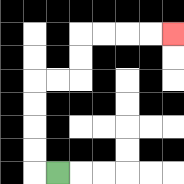{'start': '[2, 7]', 'end': '[7, 1]', 'path_directions': 'L,U,U,U,U,R,R,U,U,R,R,R,R', 'path_coordinates': '[[2, 7], [1, 7], [1, 6], [1, 5], [1, 4], [1, 3], [2, 3], [3, 3], [3, 2], [3, 1], [4, 1], [5, 1], [6, 1], [7, 1]]'}